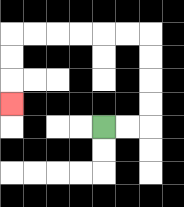{'start': '[4, 5]', 'end': '[0, 4]', 'path_directions': 'R,R,U,U,U,U,L,L,L,L,L,L,D,D,D', 'path_coordinates': '[[4, 5], [5, 5], [6, 5], [6, 4], [6, 3], [6, 2], [6, 1], [5, 1], [4, 1], [3, 1], [2, 1], [1, 1], [0, 1], [0, 2], [0, 3], [0, 4]]'}